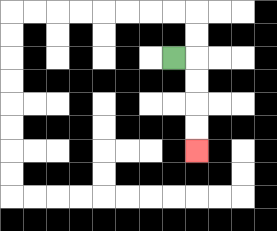{'start': '[7, 2]', 'end': '[8, 6]', 'path_directions': 'R,D,D,D,D', 'path_coordinates': '[[7, 2], [8, 2], [8, 3], [8, 4], [8, 5], [8, 6]]'}